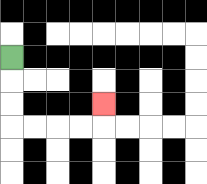{'start': '[0, 2]', 'end': '[4, 4]', 'path_directions': 'D,D,D,R,R,R,R,U', 'path_coordinates': '[[0, 2], [0, 3], [0, 4], [0, 5], [1, 5], [2, 5], [3, 5], [4, 5], [4, 4]]'}